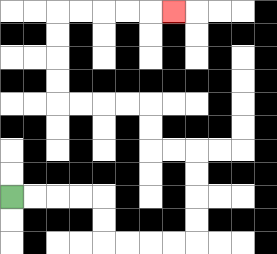{'start': '[0, 8]', 'end': '[7, 0]', 'path_directions': 'R,R,R,R,D,D,R,R,R,R,U,U,U,U,L,L,U,U,L,L,L,L,U,U,U,U,R,R,R,R,R', 'path_coordinates': '[[0, 8], [1, 8], [2, 8], [3, 8], [4, 8], [4, 9], [4, 10], [5, 10], [6, 10], [7, 10], [8, 10], [8, 9], [8, 8], [8, 7], [8, 6], [7, 6], [6, 6], [6, 5], [6, 4], [5, 4], [4, 4], [3, 4], [2, 4], [2, 3], [2, 2], [2, 1], [2, 0], [3, 0], [4, 0], [5, 0], [6, 0], [7, 0]]'}